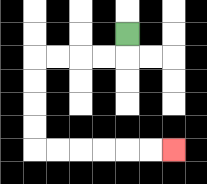{'start': '[5, 1]', 'end': '[7, 6]', 'path_directions': 'D,L,L,L,L,D,D,D,D,R,R,R,R,R,R', 'path_coordinates': '[[5, 1], [5, 2], [4, 2], [3, 2], [2, 2], [1, 2], [1, 3], [1, 4], [1, 5], [1, 6], [2, 6], [3, 6], [4, 6], [5, 6], [6, 6], [7, 6]]'}